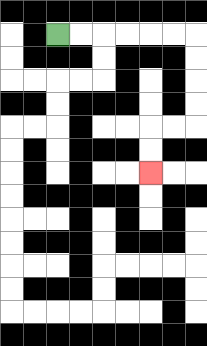{'start': '[2, 1]', 'end': '[6, 7]', 'path_directions': 'R,R,R,R,R,R,D,D,D,D,L,L,D,D', 'path_coordinates': '[[2, 1], [3, 1], [4, 1], [5, 1], [6, 1], [7, 1], [8, 1], [8, 2], [8, 3], [8, 4], [8, 5], [7, 5], [6, 5], [6, 6], [6, 7]]'}